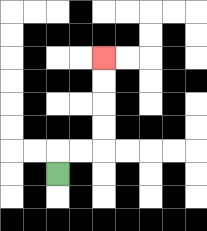{'start': '[2, 7]', 'end': '[4, 2]', 'path_directions': 'U,R,R,U,U,U,U', 'path_coordinates': '[[2, 7], [2, 6], [3, 6], [4, 6], [4, 5], [4, 4], [4, 3], [4, 2]]'}